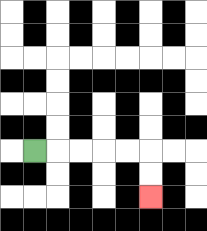{'start': '[1, 6]', 'end': '[6, 8]', 'path_directions': 'R,R,R,R,R,D,D', 'path_coordinates': '[[1, 6], [2, 6], [3, 6], [4, 6], [5, 6], [6, 6], [6, 7], [6, 8]]'}